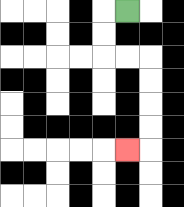{'start': '[5, 0]', 'end': '[5, 6]', 'path_directions': 'L,D,D,R,R,D,D,D,D,L', 'path_coordinates': '[[5, 0], [4, 0], [4, 1], [4, 2], [5, 2], [6, 2], [6, 3], [6, 4], [6, 5], [6, 6], [5, 6]]'}